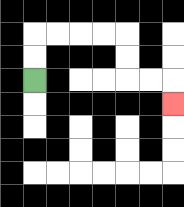{'start': '[1, 3]', 'end': '[7, 4]', 'path_directions': 'U,U,R,R,R,R,D,D,R,R,D', 'path_coordinates': '[[1, 3], [1, 2], [1, 1], [2, 1], [3, 1], [4, 1], [5, 1], [5, 2], [5, 3], [6, 3], [7, 3], [7, 4]]'}